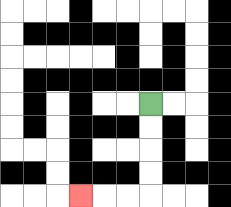{'start': '[6, 4]', 'end': '[3, 8]', 'path_directions': 'D,D,D,D,L,L,L', 'path_coordinates': '[[6, 4], [6, 5], [6, 6], [6, 7], [6, 8], [5, 8], [4, 8], [3, 8]]'}